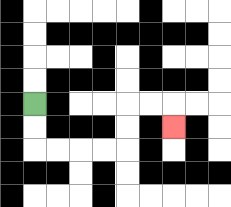{'start': '[1, 4]', 'end': '[7, 5]', 'path_directions': 'D,D,R,R,R,R,U,U,R,R,D', 'path_coordinates': '[[1, 4], [1, 5], [1, 6], [2, 6], [3, 6], [4, 6], [5, 6], [5, 5], [5, 4], [6, 4], [7, 4], [7, 5]]'}